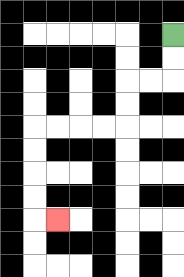{'start': '[7, 1]', 'end': '[2, 9]', 'path_directions': 'D,D,L,L,D,D,L,L,L,L,D,D,D,D,R', 'path_coordinates': '[[7, 1], [7, 2], [7, 3], [6, 3], [5, 3], [5, 4], [5, 5], [4, 5], [3, 5], [2, 5], [1, 5], [1, 6], [1, 7], [1, 8], [1, 9], [2, 9]]'}